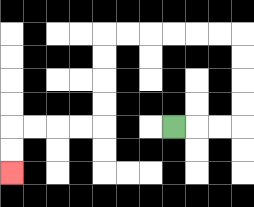{'start': '[7, 5]', 'end': '[0, 7]', 'path_directions': 'R,R,R,U,U,U,U,L,L,L,L,L,L,D,D,D,D,L,L,L,L,D,D', 'path_coordinates': '[[7, 5], [8, 5], [9, 5], [10, 5], [10, 4], [10, 3], [10, 2], [10, 1], [9, 1], [8, 1], [7, 1], [6, 1], [5, 1], [4, 1], [4, 2], [4, 3], [4, 4], [4, 5], [3, 5], [2, 5], [1, 5], [0, 5], [0, 6], [0, 7]]'}